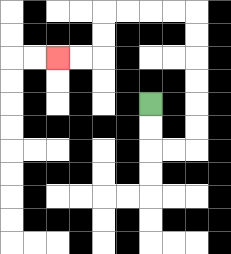{'start': '[6, 4]', 'end': '[2, 2]', 'path_directions': 'D,D,R,R,U,U,U,U,U,U,L,L,L,L,D,D,L,L', 'path_coordinates': '[[6, 4], [6, 5], [6, 6], [7, 6], [8, 6], [8, 5], [8, 4], [8, 3], [8, 2], [8, 1], [8, 0], [7, 0], [6, 0], [5, 0], [4, 0], [4, 1], [4, 2], [3, 2], [2, 2]]'}